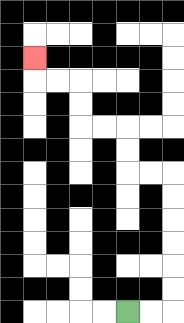{'start': '[5, 13]', 'end': '[1, 2]', 'path_directions': 'R,R,U,U,U,U,U,U,L,L,U,U,L,L,U,U,L,L,U', 'path_coordinates': '[[5, 13], [6, 13], [7, 13], [7, 12], [7, 11], [7, 10], [7, 9], [7, 8], [7, 7], [6, 7], [5, 7], [5, 6], [5, 5], [4, 5], [3, 5], [3, 4], [3, 3], [2, 3], [1, 3], [1, 2]]'}